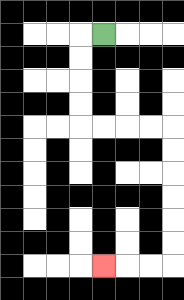{'start': '[4, 1]', 'end': '[4, 11]', 'path_directions': 'L,D,D,D,D,R,R,R,R,D,D,D,D,D,D,L,L,L', 'path_coordinates': '[[4, 1], [3, 1], [3, 2], [3, 3], [3, 4], [3, 5], [4, 5], [5, 5], [6, 5], [7, 5], [7, 6], [7, 7], [7, 8], [7, 9], [7, 10], [7, 11], [6, 11], [5, 11], [4, 11]]'}